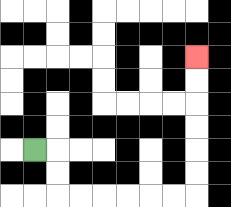{'start': '[1, 6]', 'end': '[8, 2]', 'path_directions': 'R,D,D,R,R,R,R,R,R,U,U,U,U,U,U', 'path_coordinates': '[[1, 6], [2, 6], [2, 7], [2, 8], [3, 8], [4, 8], [5, 8], [6, 8], [7, 8], [8, 8], [8, 7], [8, 6], [8, 5], [8, 4], [8, 3], [8, 2]]'}